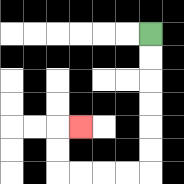{'start': '[6, 1]', 'end': '[3, 5]', 'path_directions': 'D,D,D,D,D,D,L,L,L,L,U,U,R', 'path_coordinates': '[[6, 1], [6, 2], [6, 3], [6, 4], [6, 5], [6, 6], [6, 7], [5, 7], [4, 7], [3, 7], [2, 7], [2, 6], [2, 5], [3, 5]]'}